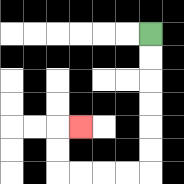{'start': '[6, 1]', 'end': '[3, 5]', 'path_directions': 'D,D,D,D,D,D,L,L,L,L,U,U,R', 'path_coordinates': '[[6, 1], [6, 2], [6, 3], [6, 4], [6, 5], [6, 6], [6, 7], [5, 7], [4, 7], [3, 7], [2, 7], [2, 6], [2, 5], [3, 5]]'}